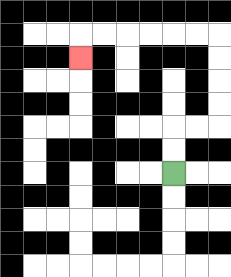{'start': '[7, 7]', 'end': '[3, 2]', 'path_directions': 'U,U,R,R,U,U,U,U,L,L,L,L,L,L,D', 'path_coordinates': '[[7, 7], [7, 6], [7, 5], [8, 5], [9, 5], [9, 4], [9, 3], [9, 2], [9, 1], [8, 1], [7, 1], [6, 1], [5, 1], [4, 1], [3, 1], [3, 2]]'}